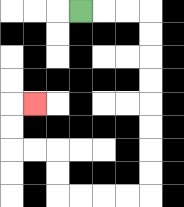{'start': '[3, 0]', 'end': '[1, 4]', 'path_directions': 'R,R,R,D,D,D,D,D,D,D,D,L,L,L,L,U,U,L,L,U,U,R', 'path_coordinates': '[[3, 0], [4, 0], [5, 0], [6, 0], [6, 1], [6, 2], [6, 3], [6, 4], [6, 5], [6, 6], [6, 7], [6, 8], [5, 8], [4, 8], [3, 8], [2, 8], [2, 7], [2, 6], [1, 6], [0, 6], [0, 5], [0, 4], [1, 4]]'}